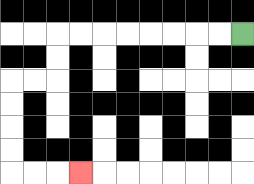{'start': '[10, 1]', 'end': '[3, 7]', 'path_directions': 'L,L,L,L,L,L,L,L,D,D,L,L,D,D,D,D,R,R,R', 'path_coordinates': '[[10, 1], [9, 1], [8, 1], [7, 1], [6, 1], [5, 1], [4, 1], [3, 1], [2, 1], [2, 2], [2, 3], [1, 3], [0, 3], [0, 4], [0, 5], [0, 6], [0, 7], [1, 7], [2, 7], [3, 7]]'}